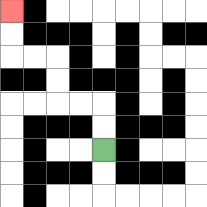{'start': '[4, 6]', 'end': '[0, 0]', 'path_directions': 'U,U,L,L,U,U,L,L,U,U', 'path_coordinates': '[[4, 6], [4, 5], [4, 4], [3, 4], [2, 4], [2, 3], [2, 2], [1, 2], [0, 2], [0, 1], [0, 0]]'}